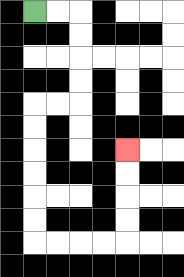{'start': '[1, 0]', 'end': '[5, 6]', 'path_directions': 'R,R,D,D,D,D,L,L,D,D,D,D,D,D,R,R,R,R,U,U,U,U', 'path_coordinates': '[[1, 0], [2, 0], [3, 0], [3, 1], [3, 2], [3, 3], [3, 4], [2, 4], [1, 4], [1, 5], [1, 6], [1, 7], [1, 8], [1, 9], [1, 10], [2, 10], [3, 10], [4, 10], [5, 10], [5, 9], [5, 8], [5, 7], [5, 6]]'}